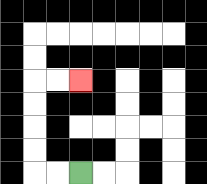{'start': '[3, 7]', 'end': '[3, 3]', 'path_directions': 'L,L,U,U,U,U,R,R', 'path_coordinates': '[[3, 7], [2, 7], [1, 7], [1, 6], [1, 5], [1, 4], [1, 3], [2, 3], [3, 3]]'}